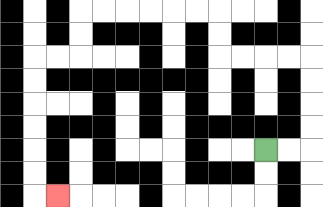{'start': '[11, 6]', 'end': '[2, 8]', 'path_directions': 'R,R,U,U,U,U,L,L,L,L,U,U,L,L,L,L,L,L,D,D,L,L,D,D,D,D,D,D,R', 'path_coordinates': '[[11, 6], [12, 6], [13, 6], [13, 5], [13, 4], [13, 3], [13, 2], [12, 2], [11, 2], [10, 2], [9, 2], [9, 1], [9, 0], [8, 0], [7, 0], [6, 0], [5, 0], [4, 0], [3, 0], [3, 1], [3, 2], [2, 2], [1, 2], [1, 3], [1, 4], [1, 5], [1, 6], [1, 7], [1, 8], [2, 8]]'}